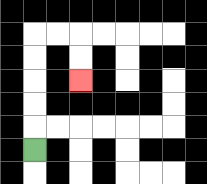{'start': '[1, 6]', 'end': '[3, 3]', 'path_directions': 'U,U,U,U,U,R,R,D,D', 'path_coordinates': '[[1, 6], [1, 5], [1, 4], [1, 3], [1, 2], [1, 1], [2, 1], [3, 1], [3, 2], [3, 3]]'}